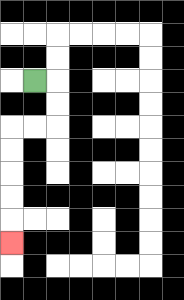{'start': '[1, 3]', 'end': '[0, 10]', 'path_directions': 'R,D,D,L,L,D,D,D,D,D', 'path_coordinates': '[[1, 3], [2, 3], [2, 4], [2, 5], [1, 5], [0, 5], [0, 6], [0, 7], [0, 8], [0, 9], [0, 10]]'}